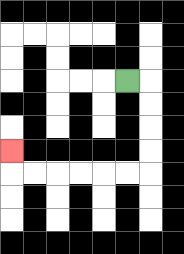{'start': '[5, 3]', 'end': '[0, 6]', 'path_directions': 'R,D,D,D,D,L,L,L,L,L,L,U', 'path_coordinates': '[[5, 3], [6, 3], [6, 4], [6, 5], [6, 6], [6, 7], [5, 7], [4, 7], [3, 7], [2, 7], [1, 7], [0, 7], [0, 6]]'}